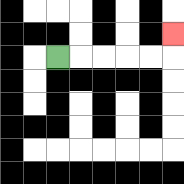{'start': '[2, 2]', 'end': '[7, 1]', 'path_directions': 'R,R,R,R,R,U', 'path_coordinates': '[[2, 2], [3, 2], [4, 2], [5, 2], [6, 2], [7, 2], [7, 1]]'}